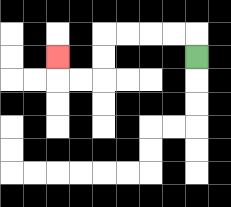{'start': '[8, 2]', 'end': '[2, 2]', 'path_directions': 'U,L,L,L,L,D,D,L,L,U', 'path_coordinates': '[[8, 2], [8, 1], [7, 1], [6, 1], [5, 1], [4, 1], [4, 2], [4, 3], [3, 3], [2, 3], [2, 2]]'}